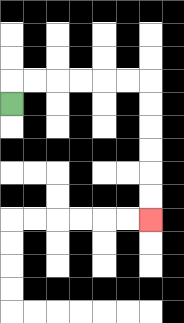{'start': '[0, 4]', 'end': '[6, 9]', 'path_directions': 'U,R,R,R,R,R,R,D,D,D,D,D,D', 'path_coordinates': '[[0, 4], [0, 3], [1, 3], [2, 3], [3, 3], [4, 3], [5, 3], [6, 3], [6, 4], [6, 5], [6, 6], [6, 7], [6, 8], [6, 9]]'}